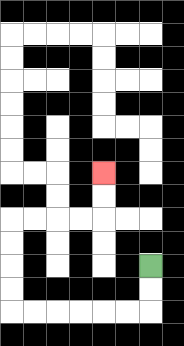{'start': '[6, 11]', 'end': '[4, 7]', 'path_directions': 'D,D,L,L,L,L,L,L,U,U,U,U,R,R,R,R,U,U', 'path_coordinates': '[[6, 11], [6, 12], [6, 13], [5, 13], [4, 13], [3, 13], [2, 13], [1, 13], [0, 13], [0, 12], [0, 11], [0, 10], [0, 9], [1, 9], [2, 9], [3, 9], [4, 9], [4, 8], [4, 7]]'}